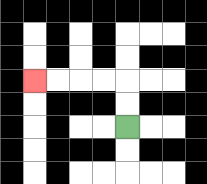{'start': '[5, 5]', 'end': '[1, 3]', 'path_directions': 'U,U,L,L,L,L', 'path_coordinates': '[[5, 5], [5, 4], [5, 3], [4, 3], [3, 3], [2, 3], [1, 3]]'}